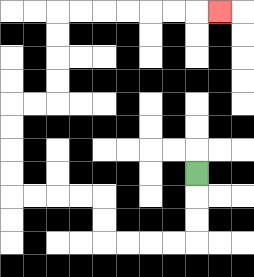{'start': '[8, 7]', 'end': '[9, 0]', 'path_directions': 'D,D,D,L,L,L,L,U,U,L,L,L,L,U,U,U,U,R,R,U,U,U,U,R,R,R,R,R,R,R', 'path_coordinates': '[[8, 7], [8, 8], [8, 9], [8, 10], [7, 10], [6, 10], [5, 10], [4, 10], [4, 9], [4, 8], [3, 8], [2, 8], [1, 8], [0, 8], [0, 7], [0, 6], [0, 5], [0, 4], [1, 4], [2, 4], [2, 3], [2, 2], [2, 1], [2, 0], [3, 0], [4, 0], [5, 0], [6, 0], [7, 0], [8, 0], [9, 0]]'}